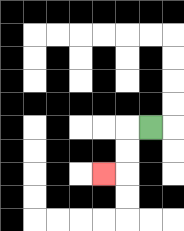{'start': '[6, 5]', 'end': '[4, 7]', 'path_directions': 'L,D,D,L', 'path_coordinates': '[[6, 5], [5, 5], [5, 6], [5, 7], [4, 7]]'}